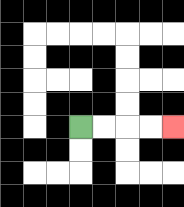{'start': '[3, 5]', 'end': '[7, 5]', 'path_directions': 'R,R,R,R', 'path_coordinates': '[[3, 5], [4, 5], [5, 5], [6, 5], [7, 5]]'}